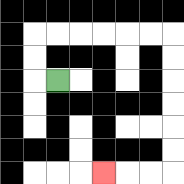{'start': '[2, 3]', 'end': '[4, 7]', 'path_directions': 'L,U,U,R,R,R,R,R,R,D,D,D,D,D,D,L,L,L', 'path_coordinates': '[[2, 3], [1, 3], [1, 2], [1, 1], [2, 1], [3, 1], [4, 1], [5, 1], [6, 1], [7, 1], [7, 2], [7, 3], [7, 4], [7, 5], [7, 6], [7, 7], [6, 7], [5, 7], [4, 7]]'}